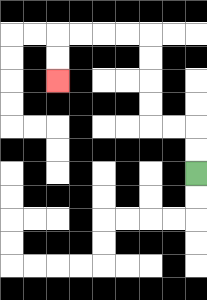{'start': '[8, 7]', 'end': '[2, 3]', 'path_directions': 'U,U,L,L,U,U,U,U,L,L,L,L,D,D', 'path_coordinates': '[[8, 7], [8, 6], [8, 5], [7, 5], [6, 5], [6, 4], [6, 3], [6, 2], [6, 1], [5, 1], [4, 1], [3, 1], [2, 1], [2, 2], [2, 3]]'}